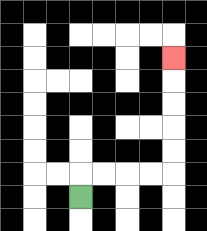{'start': '[3, 8]', 'end': '[7, 2]', 'path_directions': 'U,R,R,R,R,U,U,U,U,U', 'path_coordinates': '[[3, 8], [3, 7], [4, 7], [5, 7], [6, 7], [7, 7], [7, 6], [7, 5], [7, 4], [7, 3], [7, 2]]'}